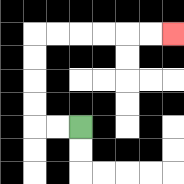{'start': '[3, 5]', 'end': '[7, 1]', 'path_directions': 'L,L,U,U,U,U,R,R,R,R,R,R', 'path_coordinates': '[[3, 5], [2, 5], [1, 5], [1, 4], [1, 3], [1, 2], [1, 1], [2, 1], [3, 1], [4, 1], [5, 1], [6, 1], [7, 1]]'}